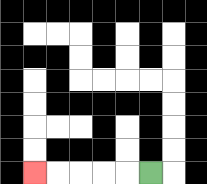{'start': '[6, 7]', 'end': '[1, 7]', 'path_directions': 'L,L,L,L,L', 'path_coordinates': '[[6, 7], [5, 7], [4, 7], [3, 7], [2, 7], [1, 7]]'}